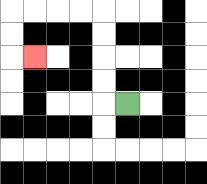{'start': '[5, 4]', 'end': '[1, 2]', 'path_directions': 'L,U,U,U,U,L,L,L,L,D,D,R', 'path_coordinates': '[[5, 4], [4, 4], [4, 3], [4, 2], [4, 1], [4, 0], [3, 0], [2, 0], [1, 0], [0, 0], [0, 1], [0, 2], [1, 2]]'}